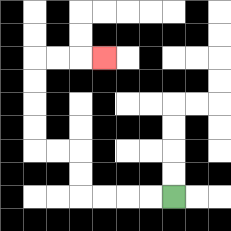{'start': '[7, 8]', 'end': '[4, 2]', 'path_directions': 'L,L,L,L,U,U,L,L,U,U,U,U,R,R,R', 'path_coordinates': '[[7, 8], [6, 8], [5, 8], [4, 8], [3, 8], [3, 7], [3, 6], [2, 6], [1, 6], [1, 5], [1, 4], [1, 3], [1, 2], [2, 2], [3, 2], [4, 2]]'}